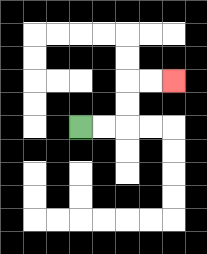{'start': '[3, 5]', 'end': '[7, 3]', 'path_directions': 'R,R,U,U,R,R', 'path_coordinates': '[[3, 5], [4, 5], [5, 5], [5, 4], [5, 3], [6, 3], [7, 3]]'}